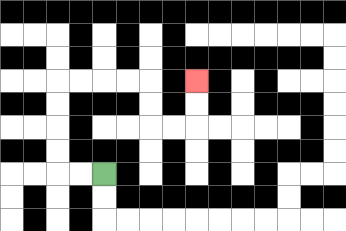{'start': '[4, 7]', 'end': '[8, 3]', 'path_directions': 'L,L,U,U,U,U,R,R,R,R,D,D,R,R,U,U', 'path_coordinates': '[[4, 7], [3, 7], [2, 7], [2, 6], [2, 5], [2, 4], [2, 3], [3, 3], [4, 3], [5, 3], [6, 3], [6, 4], [6, 5], [7, 5], [8, 5], [8, 4], [8, 3]]'}